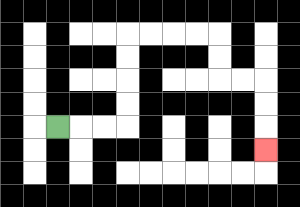{'start': '[2, 5]', 'end': '[11, 6]', 'path_directions': 'R,R,R,U,U,U,U,R,R,R,R,D,D,R,R,D,D,D', 'path_coordinates': '[[2, 5], [3, 5], [4, 5], [5, 5], [5, 4], [5, 3], [5, 2], [5, 1], [6, 1], [7, 1], [8, 1], [9, 1], [9, 2], [9, 3], [10, 3], [11, 3], [11, 4], [11, 5], [11, 6]]'}